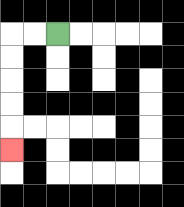{'start': '[2, 1]', 'end': '[0, 6]', 'path_directions': 'L,L,D,D,D,D,D', 'path_coordinates': '[[2, 1], [1, 1], [0, 1], [0, 2], [0, 3], [0, 4], [0, 5], [0, 6]]'}